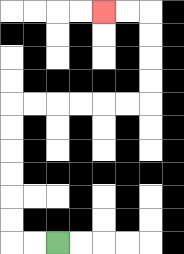{'start': '[2, 10]', 'end': '[4, 0]', 'path_directions': 'L,L,U,U,U,U,U,U,R,R,R,R,R,R,U,U,U,U,L,L', 'path_coordinates': '[[2, 10], [1, 10], [0, 10], [0, 9], [0, 8], [0, 7], [0, 6], [0, 5], [0, 4], [1, 4], [2, 4], [3, 4], [4, 4], [5, 4], [6, 4], [6, 3], [6, 2], [6, 1], [6, 0], [5, 0], [4, 0]]'}